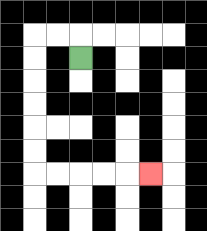{'start': '[3, 2]', 'end': '[6, 7]', 'path_directions': 'U,L,L,D,D,D,D,D,D,R,R,R,R,R', 'path_coordinates': '[[3, 2], [3, 1], [2, 1], [1, 1], [1, 2], [1, 3], [1, 4], [1, 5], [1, 6], [1, 7], [2, 7], [3, 7], [4, 7], [5, 7], [6, 7]]'}